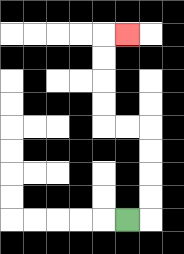{'start': '[5, 9]', 'end': '[5, 1]', 'path_directions': 'R,U,U,U,U,L,L,U,U,U,U,R', 'path_coordinates': '[[5, 9], [6, 9], [6, 8], [6, 7], [6, 6], [6, 5], [5, 5], [4, 5], [4, 4], [4, 3], [4, 2], [4, 1], [5, 1]]'}